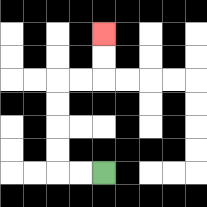{'start': '[4, 7]', 'end': '[4, 1]', 'path_directions': 'L,L,U,U,U,U,R,R,U,U', 'path_coordinates': '[[4, 7], [3, 7], [2, 7], [2, 6], [2, 5], [2, 4], [2, 3], [3, 3], [4, 3], [4, 2], [4, 1]]'}